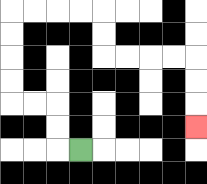{'start': '[3, 6]', 'end': '[8, 5]', 'path_directions': 'L,U,U,L,L,U,U,U,U,R,R,R,R,D,D,R,R,R,R,D,D,D', 'path_coordinates': '[[3, 6], [2, 6], [2, 5], [2, 4], [1, 4], [0, 4], [0, 3], [0, 2], [0, 1], [0, 0], [1, 0], [2, 0], [3, 0], [4, 0], [4, 1], [4, 2], [5, 2], [6, 2], [7, 2], [8, 2], [8, 3], [8, 4], [8, 5]]'}